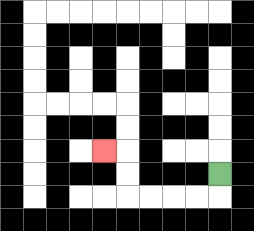{'start': '[9, 7]', 'end': '[4, 6]', 'path_directions': 'D,L,L,L,L,U,U,L', 'path_coordinates': '[[9, 7], [9, 8], [8, 8], [7, 8], [6, 8], [5, 8], [5, 7], [5, 6], [4, 6]]'}